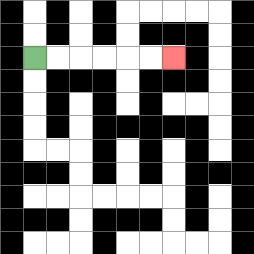{'start': '[1, 2]', 'end': '[7, 2]', 'path_directions': 'R,R,R,R,R,R', 'path_coordinates': '[[1, 2], [2, 2], [3, 2], [4, 2], [5, 2], [6, 2], [7, 2]]'}